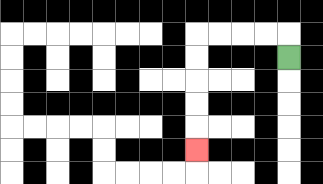{'start': '[12, 2]', 'end': '[8, 6]', 'path_directions': 'U,L,L,L,L,D,D,D,D,D', 'path_coordinates': '[[12, 2], [12, 1], [11, 1], [10, 1], [9, 1], [8, 1], [8, 2], [8, 3], [8, 4], [8, 5], [8, 6]]'}